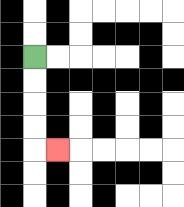{'start': '[1, 2]', 'end': '[2, 6]', 'path_directions': 'D,D,D,D,R', 'path_coordinates': '[[1, 2], [1, 3], [1, 4], [1, 5], [1, 6], [2, 6]]'}